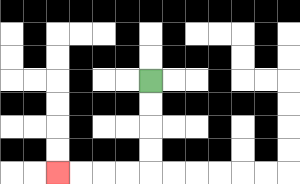{'start': '[6, 3]', 'end': '[2, 7]', 'path_directions': 'D,D,D,D,L,L,L,L', 'path_coordinates': '[[6, 3], [6, 4], [6, 5], [6, 6], [6, 7], [5, 7], [4, 7], [3, 7], [2, 7]]'}